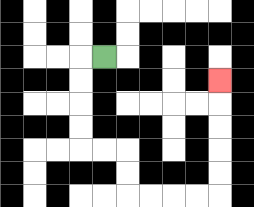{'start': '[4, 2]', 'end': '[9, 3]', 'path_directions': 'L,D,D,D,D,R,R,D,D,R,R,R,R,U,U,U,U,U', 'path_coordinates': '[[4, 2], [3, 2], [3, 3], [3, 4], [3, 5], [3, 6], [4, 6], [5, 6], [5, 7], [5, 8], [6, 8], [7, 8], [8, 8], [9, 8], [9, 7], [9, 6], [9, 5], [9, 4], [9, 3]]'}